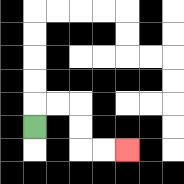{'start': '[1, 5]', 'end': '[5, 6]', 'path_directions': 'U,R,R,D,D,R,R', 'path_coordinates': '[[1, 5], [1, 4], [2, 4], [3, 4], [3, 5], [3, 6], [4, 6], [5, 6]]'}